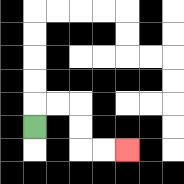{'start': '[1, 5]', 'end': '[5, 6]', 'path_directions': 'U,R,R,D,D,R,R', 'path_coordinates': '[[1, 5], [1, 4], [2, 4], [3, 4], [3, 5], [3, 6], [4, 6], [5, 6]]'}